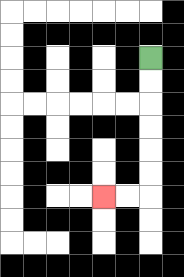{'start': '[6, 2]', 'end': '[4, 8]', 'path_directions': 'D,D,D,D,D,D,L,L', 'path_coordinates': '[[6, 2], [6, 3], [6, 4], [6, 5], [6, 6], [6, 7], [6, 8], [5, 8], [4, 8]]'}